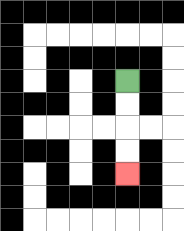{'start': '[5, 3]', 'end': '[5, 7]', 'path_directions': 'D,D,D,D', 'path_coordinates': '[[5, 3], [5, 4], [5, 5], [5, 6], [5, 7]]'}